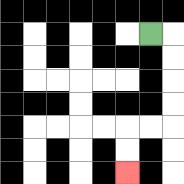{'start': '[6, 1]', 'end': '[5, 7]', 'path_directions': 'R,D,D,D,D,L,L,D,D', 'path_coordinates': '[[6, 1], [7, 1], [7, 2], [7, 3], [7, 4], [7, 5], [6, 5], [5, 5], [5, 6], [5, 7]]'}